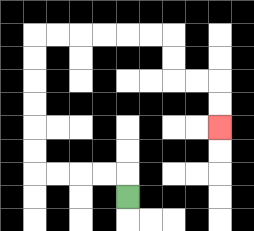{'start': '[5, 8]', 'end': '[9, 5]', 'path_directions': 'U,L,L,L,L,U,U,U,U,U,U,R,R,R,R,R,R,D,D,R,R,D,D', 'path_coordinates': '[[5, 8], [5, 7], [4, 7], [3, 7], [2, 7], [1, 7], [1, 6], [1, 5], [1, 4], [1, 3], [1, 2], [1, 1], [2, 1], [3, 1], [4, 1], [5, 1], [6, 1], [7, 1], [7, 2], [7, 3], [8, 3], [9, 3], [9, 4], [9, 5]]'}